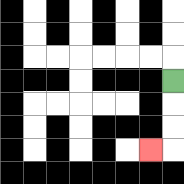{'start': '[7, 3]', 'end': '[6, 6]', 'path_directions': 'D,D,D,L', 'path_coordinates': '[[7, 3], [7, 4], [7, 5], [7, 6], [6, 6]]'}